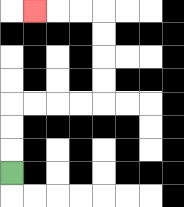{'start': '[0, 7]', 'end': '[1, 0]', 'path_directions': 'U,U,U,R,R,R,R,U,U,U,U,L,L,L', 'path_coordinates': '[[0, 7], [0, 6], [0, 5], [0, 4], [1, 4], [2, 4], [3, 4], [4, 4], [4, 3], [4, 2], [4, 1], [4, 0], [3, 0], [2, 0], [1, 0]]'}